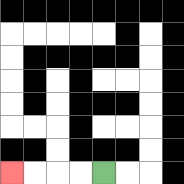{'start': '[4, 7]', 'end': '[0, 7]', 'path_directions': 'L,L,L,L', 'path_coordinates': '[[4, 7], [3, 7], [2, 7], [1, 7], [0, 7]]'}